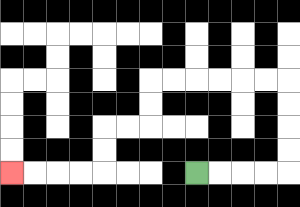{'start': '[8, 7]', 'end': '[0, 7]', 'path_directions': 'R,R,R,R,U,U,U,U,L,L,L,L,L,L,D,D,L,L,D,D,L,L,L,L', 'path_coordinates': '[[8, 7], [9, 7], [10, 7], [11, 7], [12, 7], [12, 6], [12, 5], [12, 4], [12, 3], [11, 3], [10, 3], [9, 3], [8, 3], [7, 3], [6, 3], [6, 4], [6, 5], [5, 5], [4, 5], [4, 6], [4, 7], [3, 7], [2, 7], [1, 7], [0, 7]]'}